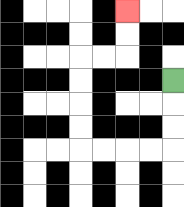{'start': '[7, 3]', 'end': '[5, 0]', 'path_directions': 'D,D,D,L,L,L,L,U,U,U,U,R,R,U,U', 'path_coordinates': '[[7, 3], [7, 4], [7, 5], [7, 6], [6, 6], [5, 6], [4, 6], [3, 6], [3, 5], [3, 4], [3, 3], [3, 2], [4, 2], [5, 2], [5, 1], [5, 0]]'}